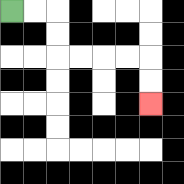{'start': '[0, 0]', 'end': '[6, 4]', 'path_directions': 'R,R,D,D,R,R,R,R,D,D', 'path_coordinates': '[[0, 0], [1, 0], [2, 0], [2, 1], [2, 2], [3, 2], [4, 2], [5, 2], [6, 2], [6, 3], [6, 4]]'}